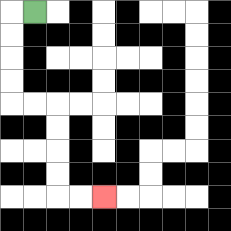{'start': '[1, 0]', 'end': '[4, 8]', 'path_directions': 'L,D,D,D,D,R,R,D,D,D,D,R,R', 'path_coordinates': '[[1, 0], [0, 0], [0, 1], [0, 2], [0, 3], [0, 4], [1, 4], [2, 4], [2, 5], [2, 6], [2, 7], [2, 8], [3, 8], [4, 8]]'}